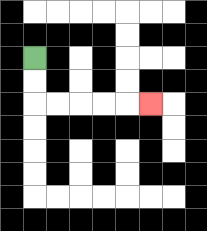{'start': '[1, 2]', 'end': '[6, 4]', 'path_directions': 'D,D,R,R,R,R,R', 'path_coordinates': '[[1, 2], [1, 3], [1, 4], [2, 4], [3, 4], [4, 4], [5, 4], [6, 4]]'}